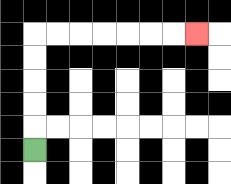{'start': '[1, 6]', 'end': '[8, 1]', 'path_directions': 'U,U,U,U,U,R,R,R,R,R,R,R', 'path_coordinates': '[[1, 6], [1, 5], [1, 4], [1, 3], [1, 2], [1, 1], [2, 1], [3, 1], [4, 1], [5, 1], [6, 1], [7, 1], [8, 1]]'}